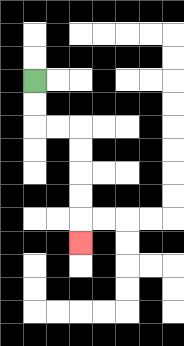{'start': '[1, 3]', 'end': '[3, 10]', 'path_directions': 'D,D,R,R,D,D,D,D,D', 'path_coordinates': '[[1, 3], [1, 4], [1, 5], [2, 5], [3, 5], [3, 6], [3, 7], [3, 8], [3, 9], [3, 10]]'}